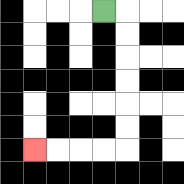{'start': '[4, 0]', 'end': '[1, 6]', 'path_directions': 'R,D,D,D,D,D,D,L,L,L,L', 'path_coordinates': '[[4, 0], [5, 0], [5, 1], [5, 2], [5, 3], [5, 4], [5, 5], [5, 6], [4, 6], [3, 6], [2, 6], [1, 6]]'}